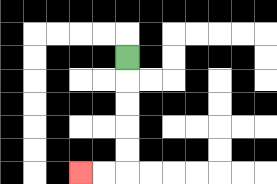{'start': '[5, 2]', 'end': '[3, 7]', 'path_directions': 'D,D,D,D,D,L,L', 'path_coordinates': '[[5, 2], [5, 3], [5, 4], [5, 5], [5, 6], [5, 7], [4, 7], [3, 7]]'}